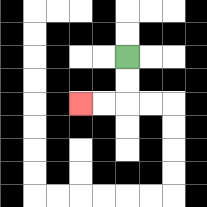{'start': '[5, 2]', 'end': '[3, 4]', 'path_directions': 'D,D,L,L', 'path_coordinates': '[[5, 2], [5, 3], [5, 4], [4, 4], [3, 4]]'}